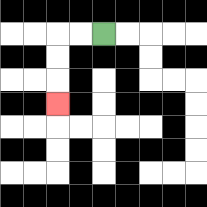{'start': '[4, 1]', 'end': '[2, 4]', 'path_directions': 'L,L,D,D,D', 'path_coordinates': '[[4, 1], [3, 1], [2, 1], [2, 2], [2, 3], [2, 4]]'}